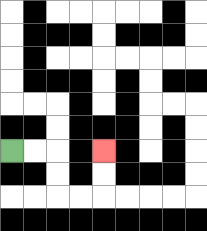{'start': '[0, 6]', 'end': '[4, 6]', 'path_directions': 'R,R,D,D,R,R,U,U', 'path_coordinates': '[[0, 6], [1, 6], [2, 6], [2, 7], [2, 8], [3, 8], [4, 8], [4, 7], [4, 6]]'}